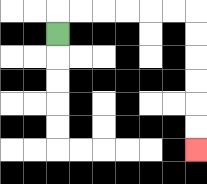{'start': '[2, 1]', 'end': '[8, 6]', 'path_directions': 'U,R,R,R,R,R,R,D,D,D,D,D,D', 'path_coordinates': '[[2, 1], [2, 0], [3, 0], [4, 0], [5, 0], [6, 0], [7, 0], [8, 0], [8, 1], [8, 2], [8, 3], [8, 4], [8, 5], [8, 6]]'}